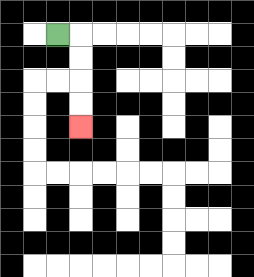{'start': '[2, 1]', 'end': '[3, 5]', 'path_directions': 'R,D,D,D,D', 'path_coordinates': '[[2, 1], [3, 1], [3, 2], [3, 3], [3, 4], [3, 5]]'}